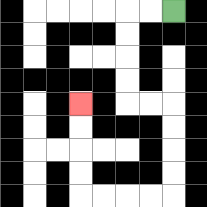{'start': '[7, 0]', 'end': '[3, 4]', 'path_directions': 'L,L,D,D,D,D,R,R,D,D,D,D,L,L,L,L,U,U,U,U', 'path_coordinates': '[[7, 0], [6, 0], [5, 0], [5, 1], [5, 2], [5, 3], [5, 4], [6, 4], [7, 4], [7, 5], [7, 6], [7, 7], [7, 8], [6, 8], [5, 8], [4, 8], [3, 8], [3, 7], [3, 6], [3, 5], [3, 4]]'}